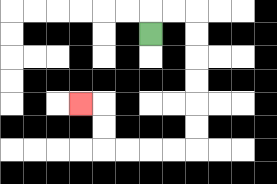{'start': '[6, 1]', 'end': '[3, 4]', 'path_directions': 'U,R,R,D,D,D,D,D,D,L,L,L,L,U,U,L', 'path_coordinates': '[[6, 1], [6, 0], [7, 0], [8, 0], [8, 1], [8, 2], [8, 3], [8, 4], [8, 5], [8, 6], [7, 6], [6, 6], [5, 6], [4, 6], [4, 5], [4, 4], [3, 4]]'}